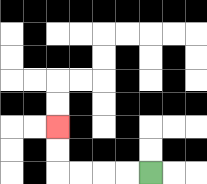{'start': '[6, 7]', 'end': '[2, 5]', 'path_directions': 'L,L,L,L,U,U', 'path_coordinates': '[[6, 7], [5, 7], [4, 7], [3, 7], [2, 7], [2, 6], [2, 5]]'}